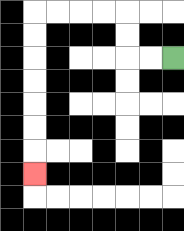{'start': '[7, 2]', 'end': '[1, 7]', 'path_directions': 'L,L,U,U,L,L,L,L,D,D,D,D,D,D,D', 'path_coordinates': '[[7, 2], [6, 2], [5, 2], [5, 1], [5, 0], [4, 0], [3, 0], [2, 0], [1, 0], [1, 1], [1, 2], [1, 3], [1, 4], [1, 5], [1, 6], [1, 7]]'}